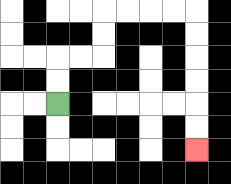{'start': '[2, 4]', 'end': '[8, 6]', 'path_directions': 'U,U,R,R,U,U,R,R,R,R,D,D,D,D,D,D', 'path_coordinates': '[[2, 4], [2, 3], [2, 2], [3, 2], [4, 2], [4, 1], [4, 0], [5, 0], [6, 0], [7, 0], [8, 0], [8, 1], [8, 2], [8, 3], [8, 4], [8, 5], [8, 6]]'}